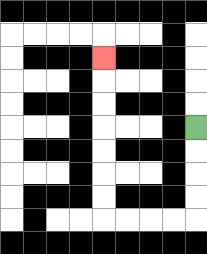{'start': '[8, 5]', 'end': '[4, 2]', 'path_directions': 'D,D,D,D,L,L,L,L,U,U,U,U,U,U,U', 'path_coordinates': '[[8, 5], [8, 6], [8, 7], [8, 8], [8, 9], [7, 9], [6, 9], [5, 9], [4, 9], [4, 8], [4, 7], [4, 6], [4, 5], [4, 4], [4, 3], [4, 2]]'}